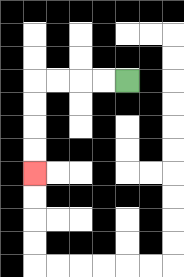{'start': '[5, 3]', 'end': '[1, 7]', 'path_directions': 'L,L,L,L,D,D,D,D', 'path_coordinates': '[[5, 3], [4, 3], [3, 3], [2, 3], [1, 3], [1, 4], [1, 5], [1, 6], [1, 7]]'}